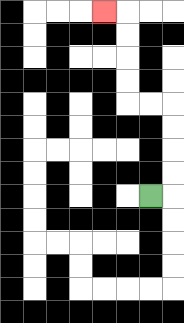{'start': '[6, 8]', 'end': '[4, 0]', 'path_directions': 'R,U,U,U,U,L,L,U,U,U,U,L', 'path_coordinates': '[[6, 8], [7, 8], [7, 7], [7, 6], [7, 5], [7, 4], [6, 4], [5, 4], [5, 3], [5, 2], [5, 1], [5, 0], [4, 0]]'}